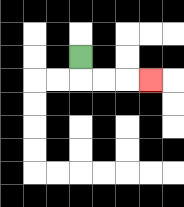{'start': '[3, 2]', 'end': '[6, 3]', 'path_directions': 'D,R,R,R', 'path_coordinates': '[[3, 2], [3, 3], [4, 3], [5, 3], [6, 3]]'}